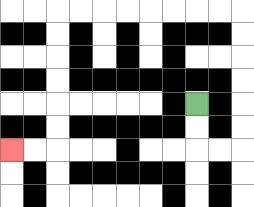{'start': '[8, 4]', 'end': '[0, 6]', 'path_directions': 'D,D,R,R,U,U,U,U,U,U,L,L,L,L,L,L,L,L,D,D,D,D,D,D,L,L', 'path_coordinates': '[[8, 4], [8, 5], [8, 6], [9, 6], [10, 6], [10, 5], [10, 4], [10, 3], [10, 2], [10, 1], [10, 0], [9, 0], [8, 0], [7, 0], [6, 0], [5, 0], [4, 0], [3, 0], [2, 0], [2, 1], [2, 2], [2, 3], [2, 4], [2, 5], [2, 6], [1, 6], [0, 6]]'}